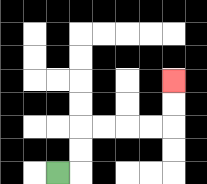{'start': '[2, 7]', 'end': '[7, 3]', 'path_directions': 'R,U,U,R,R,R,R,U,U', 'path_coordinates': '[[2, 7], [3, 7], [3, 6], [3, 5], [4, 5], [5, 5], [6, 5], [7, 5], [7, 4], [7, 3]]'}